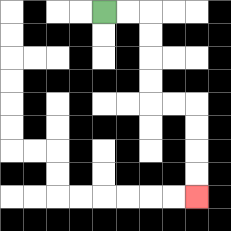{'start': '[4, 0]', 'end': '[8, 8]', 'path_directions': 'R,R,D,D,D,D,R,R,D,D,D,D', 'path_coordinates': '[[4, 0], [5, 0], [6, 0], [6, 1], [6, 2], [6, 3], [6, 4], [7, 4], [8, 4], [8, 5], [8, 6], [8, 7], [8, 8]]'}